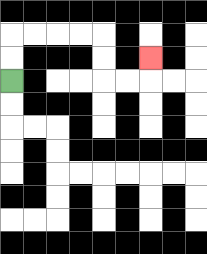{'start': '[0, 3]', 'end': '[6, 2]', 'path_directions': 'U,U,R,R,R,R,D,D,R,R,U', 'path_coordinates': '[[0, 3], [0, 2], [0, 1], [1, 1], [2, 1], [3, 1], [4, 1], [4, 2], [4, 3], [5, 3], [6, 3], [6, 2]]'}